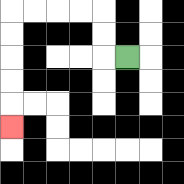{'start': '[5, 2]', 'end': '[0, 5]', 'path_directions': 'L,U,U,L,L,L,L,D,D,D,D,D', 'path_coordinates': '[[5, 2], [4, 2], [4, 1], [4, 0], [3, 0], [2, 0], [1, 0], [0, 0], [0, 1], [0, 2], [0, 3], [0, 4], [0, 5]]'}